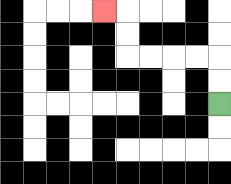{'start': '[9, 4]', 'end': '[4, 0]', 'path_directions': 'U,U,L,L,L,L,U,U,L', 'path_coordinates': '[[9, 4], [9, 3], [9, 2], [8, 2], [7, 2], [6, 2], [5, 2], [5, 1], [5, 0], [4, 0]]'}